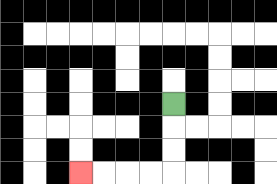{'start': '[7, 4]', 'end': '[3, 7]', 'path_directions': 'D,D,D,L,L,L,L', 'path_coordinates': '[[7, 4], [7, 5], [7, 6], [7, 7], [6, 7], [5, 7], [4, 7], [3, 7]]'}